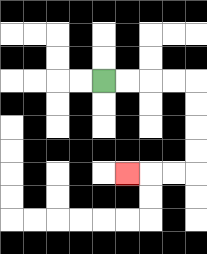{'start': '[4, 3]', 'end': '[5, 7]', 'path_directions': 'R,R,R,R,D,D,D,D,L,L,L', 'path_coordinates': '[[4, 3], [5, 3], [6, 3], [7, 3], [8, 3], [8, 4], [8, 5], [8, 6], [8, 7], [7, 7], [6, 7], [5, 7]]'}